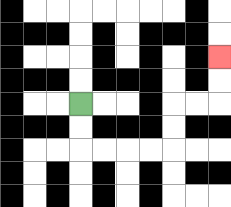{'start': '[3, 4]', 'end': '[9, 2]', 'path_directions': 'D,D,R,R,R,R,U,U,R,R,U,U', 'path_coordinates': '[[3, 4], [3, 5], [3, 6], [4, 6], [5, 6], [6, 6], [7, 6], [7, 5], [7, 4], [8, 4], [9, 4], [9, 3], [9, 2]]'}